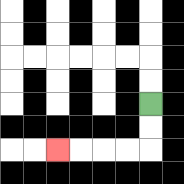{'start': '[6, 4]', 'end': '[2, 6]', 'path_directions': 'D,D,L,L,L,L', 'path_coordinates': '[[6, 4], [6, 5], [6, 6], [5, 6], [4, 6], [3, 6], [2, 6]]'}